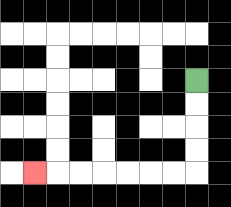{'start': '[8, 3]', 'end': '[1, 7]', 'path_directions': 'D,D,D,D,L,L,L,L,L,L,L', 'path_coordinates': '[[8, 3], [8, 4], [8, 5], [8, 6], [8, 7], [7, 7], [6, 7], [5, 7], [4, 7], [3, 7], [2, 7], [1, 7]]'}